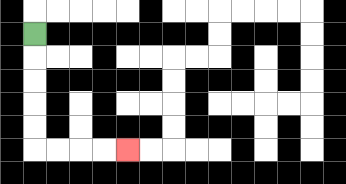{'start': '[1, 1]', 'end': '[5, 6]', 'path_directions': 'D,D,D,D,D,R,R,R,R', 'path_coordinates': '[[1, 1], [1, 2], [1, 3], [1, 4], [1, 5], [1, 6], [2, 6], [3, 6], [4, 6], [5, 6]]'}